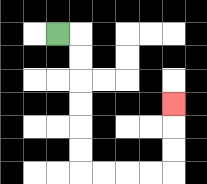{'start': '[2, 1]', 'end': '[7, 4]', 'path_directions': 'R,D,D,D,D,D,D,R,R,R,R,U,U,U', 'path_coordinates': '[[2, 1], [3, 1], [3, 2], [3, 3], [3, 4], [3, 5], [3, 6], [3, 7], [4, 7], [5, 7], [6, 7], [7, 7], [7, 6], [7, 5], [7, 4]]'}